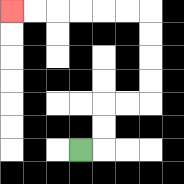{'start': '[3, 6]', 'end': '[0, 0]', 'path_directions': 'R,U,U,R,R,U,U,U,U,L,L,L,L,L,L', 'path_coordinates': '[[3, 6], [4, 6], [4, 5], [4, 4], [5, 4], [6, 4], [6, 3], [6, 2], [6, 1], [6, 0], [5, 0], [4, 0], [3, 0], [2, 0], [1, 0], [0, 0]]'}